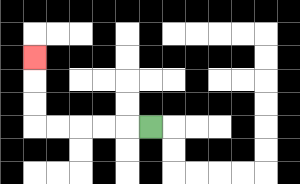{'start': '[6, 5]', 'end': '[1, 2]', 'path_directions': 'L,L,L,L,L,U,U,U', 'path_coordinates': '[[6, 5], [5, 5], [4, 5], [3, 5], [2, 5], [1, 5], [1, 4], [1, 3], [1, 2]]'}